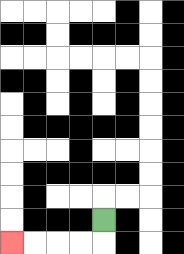{'start': '[4, 9]', 'end': '[0, 10]', 'path_directions': 'D,L,L,L,L', 'path_coordinates': '[[4, 9], [4, 10], [3, 10], [2, 10], [1, 10], [0, 10]]'}